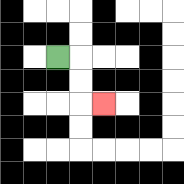{'start': '[2, 2]', 'end': '[4, 4]', 'path_directions': 'R,D,D,R', 'path_coordinates': '[[2, 2], [3, 2], [3, 3], [3, 4], [4, 4]]'}